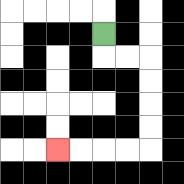{'start': '[4, 1]', 'end': '[2, 6]', 'path_directions': 'D,R,R,D,D,D,D,L,L,L,L', 'path_coordinates': '[[4, 1], [4, 2], [5, 2], [6, 2], [6, 3], [6, 4], [6, 5], [6, 6], [5, 6], [4, 6], [3, 6], [2, 6]]'}